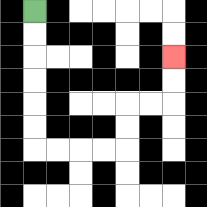{'start': '[1, 0]', 'end': '[7, 2]', 'path_directions': 'D,D,D,D,D,D,R,R,R,R,U,U,R,R,U,U', 'path_coordinates': '[[1, 0], [1, 1], [1, 2], [1, 3], [1, 4], [1, 5], [1, 6], [2, 6], [3, 6], [4, 6], [5, 6], [5, 5], [5, 4], [6, 4], [7, 4], [7, 3], [7, 2]]'}